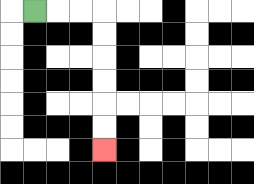{'start': '[1, 0]', 'end': '[4, 6]', 'path_directions': 'R,R,R,D,D,D,D,D,D', 'path_coordinates': '[[1, 0], [2, 0], [3, 0], [4, 0], [4, 1], [4, 2], [4, 3], [4, 4], [4, 5], [4, 6]]'}